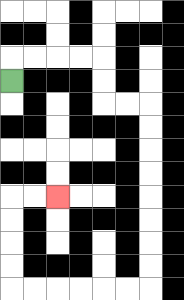{'start': '[0, 3]', 'end': '[2, 8]', 'path_directions': 'U,R,R,R,R,D,D,R,R,D,D,D,D,D,D,D,D,L,L,L,L,L,L,U,U,U,U,R,R', 'path_coordinates': '[[0, 3], [0, 2], [1, 2], [2, 2], [3, 2], [4, 2], [4, 3], [4, 4], [5, 4], [6, 4], [6, 5], [6, 6], [6, 7], [6, 8], [6, 9], [6, 10], [6, 11], [6, 12], [5, 12], [4, 12], [3, 12], [2, 12], [1, 12], [0, 12], [0, 11], [0, 10], [0, 9], [0, 8], [1, 8], [2, 8]]'}